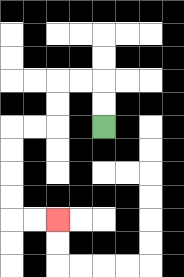{'start': '[4, 5]', 'end': '[2, 9]', 'path_directions': 'U,U,L,L,D,D,L,L,D,D,D,D,R,R', 'path_coordinates': '[[4, 5], [4, 4], [4, 3], [3, 3], [2, 3], [2, 4], [2, 5], [1, 5], [0, 5], [0, 6], [0, 7], [0, 8], [0, 9], [1, 9], [2, 9]]'}